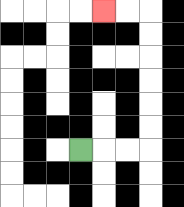{'start': '[3, 6]', 'end': '[4, 0]', 'path_directions': 'R,R,R,U,U,U,U,U,U,L,L', 'path_coordinates': '[[3, 6], [4, 6], [5, 6], [6, 6], [6, 5], [6, 4], [6, 3], [6, 2], [6, 1], [6, 0], [5, 0], [4, 0]]'}